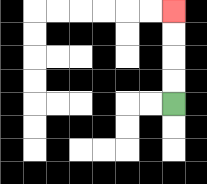{'start': '[7, 4]', 'end': '[7, 0]', 'path_directions': 'U,U,U,U', 'path_coordinates': '[[7, 4], [7, 3], [7, 2], [7, 1], [7, 0]]'}